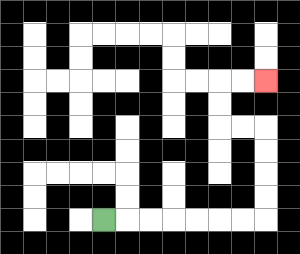{'start': '[4, 9]', 'end': '[11, 3]', 'path_directions': 'R,R,R,R,R,R,R,U,U,U,U,L,L,U,U,R,R', 'path_coordinates': '[[4, 9], [5, 9], [6, 9], [7, 9], [8, 9], [9, 9], [10, 9], [11, 9], [11, 8], [11, 7], [11, 6], [11, 5], [10, 5], [9, 5], [9, 4], [9, 3], [10, 3], [11, 3]]'}